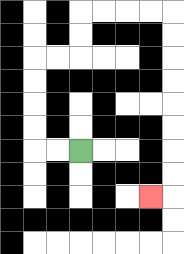{'start': '[3, 6]', 'end': '[6, 8]', 'path_directions': 'L,L,U,U,U,U,R,R,U,U,R,R,R,R,D,D,D,D,D,D,D,D,L', 'path_coordinates': '[[3, 6], [2, 6], [1, 6], [1, 5], [1, 4], [1, 3], [1, 2], [2, 2], [3, 2], [3, 1], [3, 0], [4, 0], [5, 0], [6, 0], [7, 0], [7, 1], [7, 2], [7, 3], [7, 4], [7, 5], [7, 6], [7, 7], [7, 8], [6, 8]]'}